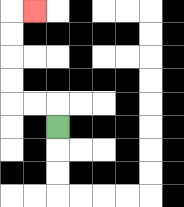{'start': '[2, 5]', 'end': '[1, 0]', 'path_directions': 'U,L,L,U,U,U,U,R', 'path_coordinates': '[[2, 5], [2, 4], [1, 4], [0, 4], [0, 3], [0, 2], [0, 1], [0, 0], [1, 0]]'}